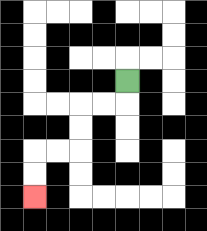{'start': '[5, 3]', 'end': '[1, 8]', 'path_directions': 'D,L,L,D,D,L,L,D,D', 'path_coordinates': '[[5, 3], [5, 4], [4, 4], [3, 4], [3, 5], [3, 6], [2, 6], [1, 6], [1, 7], [1, 8]]'}